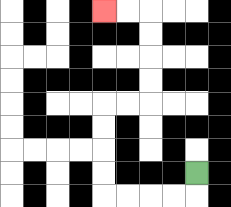{'start': '[8, 7]', 'end': '[4, 0]', 'path_directions': 'D,L,L,L,L,U,U,U,U,R,R,U,U,U,U,L,L', 'path_coordinates': '[[8, 7], [8, 8], [7, 8], [6, 8], [5, 8], [4, 8], [4, 7], [4, 6], [4, 5], [4, 4], [5, 4], [6, 4], [6, 3], [6, 2], [6, 1], [6, 0], [5, 0], [4, 0]]'}